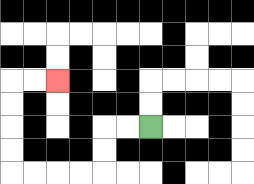{'start': '[6, 5]', 'end': '[2, 3]', 'path_directions': 'L,L,D,D,L,L,L,L,U,U,U,U,R,R', 'path_coordinates': '[[6, 5], [5, 5], [4, 5], [4, 6], [4, 7], [3, 7], [2, 7], [1, 7], [0, 7], [0, 6], [0, 5], [0, 4], [0, 3], [1, 3], [2, 3]]'}